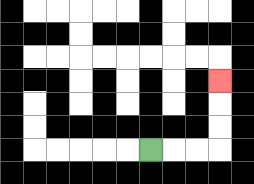{'start': '[6, 6]', 'end': '[9, 3]', 'path_directions': 'R,R,R,U,U,U', 'path_coordinates': '[[6, 6], [7, 6], [8, 6], [9, 6], [9, 5], [9, 4], [9, 3]]'}